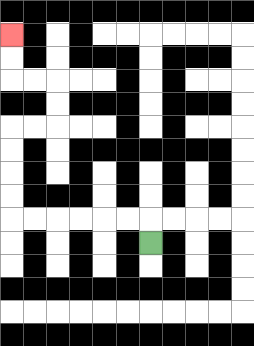{'start': '[6, 10]', 'end': '[0, 1]', 'path_directions': 'U,L,L,L,L,L,L,U,U,U,U,R,R,U,U,L,L,U,U', 'path_coordinates': '[[6, 10], [6, 9], [5, 9], [4, 9], [3, 9], [2, 9], [1, 9], [0, 9], [0, 8], [0, 7], [0, 6], [0, 5], [1, 5], [2, 5], [2, 4], [2, 3], [1, 3], [0, 3], [0, 2], [0, 1]]'}